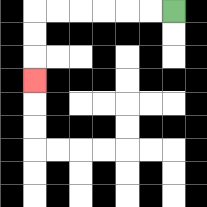{'start': '[7, 0]', 'end': '[1, 3]', 'path_directions': 'L,L,L,L,L,L,D,D,D', 'path_coordinates': '[[7, 0], [6, 0], [5, 0], [4, 0], [3, 0], [2, 0], [1, 0], [1, 1], [1, 2], [1, 3]]'}